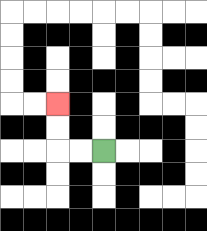{'start': '[4, 6]', 'end': '[2, 4]', 'path_directions': 'L,L,U,U', 'path_coordinates': '[[4, 6], [3, 6], [2, 6], [2, 5], [2, 4]]'}